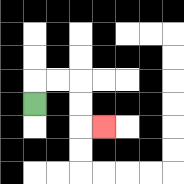{'start': '[1, 4]', 'end': '[4, 5]', 'path_directions': 'U,R,R,D,D,R', 'path_coordinates': '[[1, 4], [1, 3], [2, 3], [3, 3], [3, 4], [3, 5], [4, 5]]'}